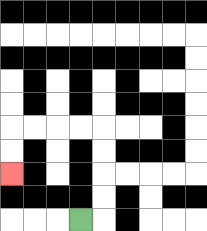{'start': '[3, 9]', 'end': '[0, 7]', 'path_directions': 'R,U,U,U,U,L,L,L,L,D,D', 'path_coordinates': '[[3, 9], [4, 9], [4, 8], [4, 7], [4, 6], [4, 5], [3, 5], [2, 5], [1, 5], [0, 5], [0, 6], [0, 7]]'}